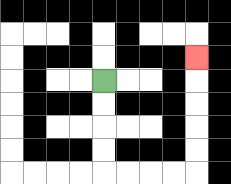{'start': '[4, 3]', 'end': '[8, 2]', 'path_directions': 'D,D,D,D,R,R,R,R,U,U,U,U,U', 'path_coordinates': '[[4, 3], [4, 4], [4, 5], [4, 6], [4, 7], [5, 7], [6, 7], [7, 7], [8, 7], [8, 6], [8, 5], [8, 4], [8, 3], [8, 2]]'}